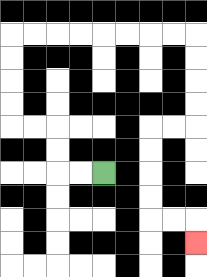{'start': '[4, 7]', 'end': '[8, 10]', 'path_directions': 'L,L,U,U,L,L,U,U,U,U,R,R,R,R,R,R,R,R,D,D,D,D,L,L,D,D,D,D,R,R,D', 'path_coordinates': '[[4, 7], [3, 7], [2, 7], [2, 6], [2, 5], [1, 5], [0, 5], [0, 4], [0, 3], [0, 2], [0, 1], [1, 1], [2, 1], [3, 1], [4, 1], [5, 1], [6, 1], [7, 1], [8, 1], [8, 2], [8, 3], [8, 4], [8, 5], [7, 5], [6, 5], [6, 6], [6, 7], [6, 8], [6, 9], [7, 9], [8, 9], [8, 10]]'}